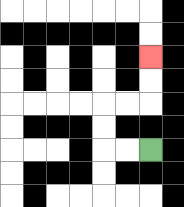{'start': '[6, 6]', 'end': '[6, 2]', 'path_directions': 'L,L,U,U,R,R,U,U', 'path_coordinates': '[[6, 6], [5, 6], [4, 6], [4, 5], [4, 4], [5, 4], [6, 4], [6, 3], [6, 2]]'}